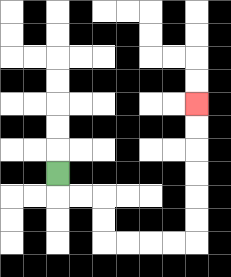{'start': '[2, 7]', 'end': '[8, 4]', 'path_directions': 'D,R,R,D,D,R,R,R,R,U,U,U,U,U,U', 'path_coordinates': '[[2, 7], [2, 8], [3, 8], [4, 8], [4, 9], [4, 10], [5, 10], [6, 10], [7, 10], [8, 10], [8, 9], [8, 8], [8, 7], [8, 6], [8, 5], [8, 4]]'}